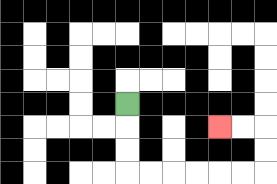{'start': '[5, 4]', 'end': '[9, 5]', 'path_directions': 'D,D,D,R,R,R,R,R,R,U,U,L,L', 'path_coordinates': '[[5, 4], [5, 5], [5, 6], [5, 7], [6, 7], [7, 7], [8, 7], [9, 7], [10, 7], [11, 7], [11, 6], [11, 5], [10, 5], [9, 5]]'}